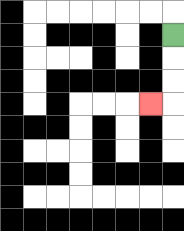{'start': '[7, 1]', 'end': '[6, 4]', 'path_directions': 'D,D,D,L', 'path_coordinates': '[[7, 1], [7, 2], [7, 3], [7, 4], [6, 4]]'}